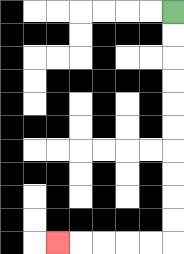{'start': '[7, 0]', 'end': '[2, 10]', 'path_directions': 'D,D,D,D,D,D,D,D,D,D,L,L,L,L,L', 'path_coordinates': '[[7, 0], [7, 1], [7, 2], [7, 3], [7, 4], [7, 5], [7, 6], [7, 7], [7, 8], [7, 9], [7, 10], [6, 10], [5, 10], [4, 10], [3, 10], [2, 10]]'}